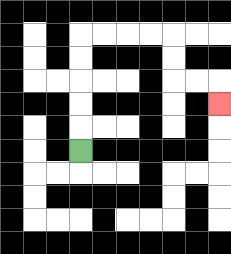{'start': '[3, 6]', 'end': '[9, 4]', 'path_directions': 'U,U,U,U,U,R,R,R,R,D,D,R,R,D', 'path_coordinates': '[[3, 6], [3, 5], [3, 4], [3, 3], [3, 2], [3, 1], [4, 1], [5, 1], [6, 1], [7, 1], [7, 2], [7, 3], [8, 3], [9, 3], [9, 4]]'}